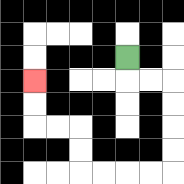{'start': '[5, 2]', 'end': '[1, 3]', 'path_directions': 'D,R,R,D,D,D,D,L,L,L,L,U,U,L,L,U,U', 'path_coordinates': '[[5, 2], [5, 3], [6, 3], [7, 3], [7, 4], [7, 5], [7, 6], [7, 7], [6, 7], [5, 7], [4, 7], [3, 7], [3, 6], [3, 5], [2, 5], [1, 5], [1, 4], [1, 3]]'}